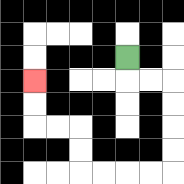{'start': '[5, 2]', 'end': '[1, 3]', 'path_directions': 'D,R,R,D,D,D,D,L,L,L,L,U,U,L,L,U,U', 'path_coordinates': '[[5, 2], [5, 3], [6, 3], [7, 3], [7, 4], [7, 5], [7, 6], [7, 7], [6, 7], [5, 7], [4, 7], [3, 7], [3, 6], [3, 5], [2, 5], [1, 5], [1, 4], [1, 3]]'}